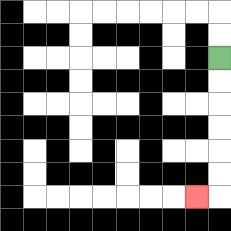{'start': '[9, 2]', 'end': '[8, 8]', 'path_directions': 'D,D,D,D,D,D,L', 'path_coordinates': '[[9, 2], [9, 3], [9, 4], [9, 5], [9, 6], [9, 7], [9, 8], [8, 8]]'}